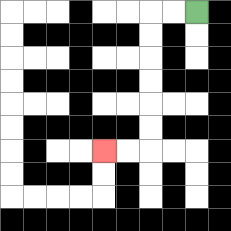{'start': '[8, 0]', 'end': '[4, 6]', 'path_directions': 'L,L,D,D,D,D,D,D,L,L', 'path_coordinates': '[[8, 0], [7, 0], [6, 0], [6, 1], [6, 2], [6, 3], [6, 4], [6, 5], [6, 6], [5, 6], [4, 6]]'}